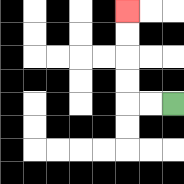{'start': '[7, 4]', 'end': '[5, 0]', 'path_directions': 'L,L,U,U,U,U', 'path_coordinates': '[[7, 4], [6, 4], [5, 4], [5, 3], [5, 2], [5, 1], [5, 0]]'}